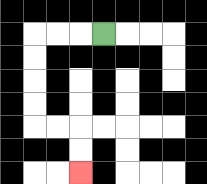{'start': '[4, 1]', 'end': '[3, 7]', 'path_directions': 'L,L,L,D,D,D,D,R,R,D,D', 'path_coordinates': '[[4, 1], [3, 1], [2, 1], [1, 1], [1, 2], [1, 3], [1, 4], [1, 5], [2, 5], [3, 5], [3, 6], [3, 7]]'}